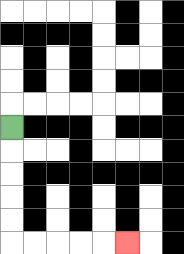{'start': '[0, 5]', 'end': '[5, 10]', 'path_directions': 'D,D,D,D,D,R,R,R,R,R', 'path_coordinates': '[[0, 5], [0, 6], [0, 7], [0, 8], [0, 9], [0, 10], [1, 10], [2, 10], [3, 10], [4, 10], [5, 10]]'}